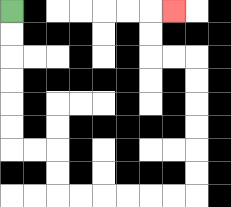{'start': '[0, 0]', 'end': '[7, 0]', 'path_directions': 'D,D,D,D,D,D,R,R,D,D,R,R,R,R,R,R,U,U,U,U,U,U,L,L,U,U,R', 'path_coordinates': '[[0, 0], [0, 1], [0, 2], [0, 3], [0, 4], [0, 5], [0, 6], [1, 6], [2, 6], [2, 7], [2, 8], [3, 8], [4, 8], [5, 8], [6, 8], [7, 8], [8, 8], [8, 7], [8, 6], [8, 5], [8, 4], [8, 3], [8, 2], [7, 2], [6, 2], [6, 1], [6, 0], [7, 0]]'}